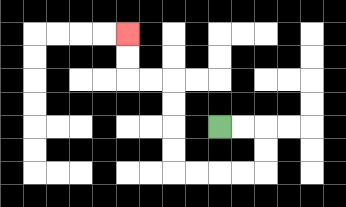{'start': '[9, 5]', 'end': '[5, 1]', 'path_directions': 'R,R,D,D,L,L,L,L,U,U,U,U,L,L,U,U', 'path_coordinates': '[[9, 5], [10, 5], [11, 5], [11, 6], [11, 7], [10, 7], [9, 7], [8, 7], [7, 7], [7, 6], [7, 5], [7, 4], [7, 3], [6, 3], [5, 3], [5, 2], [5, 1]]'}